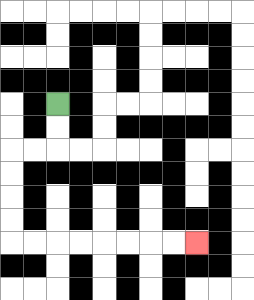{'start': '[2, 4]', 'end': '[8, 10]', 'path_directions': 'D,D,L,L,D,D,D,D,R,R,R,R,R,R,R,R', 'path_coordinates': '[[2, 4], [2, 5], [2, 6], [1, 6], [0, 6], [0, 7], [0, 8], [0, 9], [0, 10], [1, 10], [2, 10], [3, 10], [4, 10], [5, 10], [6, 10], [7, 10], [8, 10]]'}